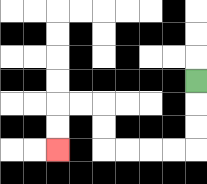{'start': '[8, 3]', 'end': '[2, 6]', 'path_directions': 'D,D,D,L,L,L,L,U,U,L,L,D,D', 'path_coordinates': '[[8, 3], [8, 4], [8, 5], [8, 6], [7, 6], [6, 6], [5, 6], [4, 6], [4, 5], [4, 4], [3, 4], [2, 4], [2, 5], [2, 6]]'}